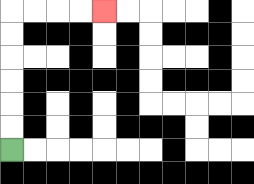{'start': '[0, 6]', 'end': '[4, 0]', 'path_directions': 'U,U,U,U,U,U,R,R,R,R', 'path_coordinates': '[[0, 6], [0, 5], [0, 4], [0, 3], [0, 2], [0, 1], [0, 0], [1, 0], [2, 0], [3, 0], [4, 0]]'}